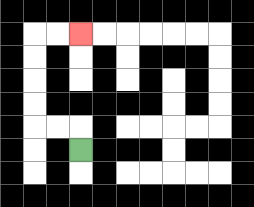{'start': '[3, 6]', 'end': '[3, 1]', 'path_directions': 'U,L,L,U,U,U,U,R,R', 'path_coordinates': '[[3, 6], [3, 5], [2, 5], [1, 5], [1, 4], [1, 3], [1, 2], [1, 1], [2, 1], [3, 1]]'}